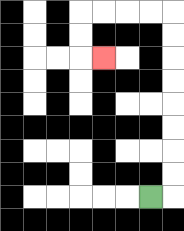{'start': '[6, 8]', 'end': '[4, 2]', 'path_directions': 'R,U,U,U,U,U,U,U,U,L,L,L,L,D,D,R', 'path_coordinates': '[[6, 8], [7, 8], [7, 7], [7, 6], [7, 5], [7, 4], [7, 3], [7, 2], [7, 1], [7, 0], [6, 0], [5, 0], [4, 0], [3, 0], [3, 1], [3, 2], [4, 2]]'}